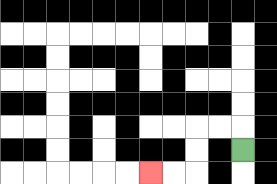{'start': '[10, 6]', 'end': '[6, 7]', 'path_directions': 'U,L,L,D,D,L,L', 'path_coordinates': '[[10, 6], [10, 5], [9, 5], [8, 5], [8, 6], [8, 7], [7, 7], [6, 7]]'}